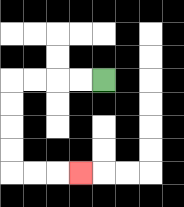{'start': '[4, 3]', 'end': '[3, 7]', 'path_directions': 'L,L,L,L,D,D,D,D,R,R,R', 'path_coordinates': '[[4, 3], [3, 3], [2, 3], [1, 3], [0, 3], [0, 4], [0, 5], [0, 6], [0, 7], [1, 7], [2, 7], [3, 7]]'}